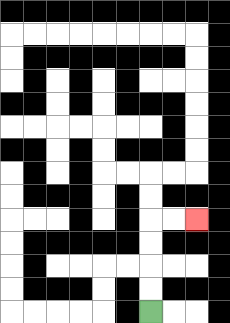{'start': '[6, 13]', 'end': '[8, 9]', 'path_directions': 'U,U,U,U,R,R', 'path_coordinates': '[[6, 13], [6, 12], [6, 11], [6, 10], [6, 9], [7, 9], [8, 9]]'}